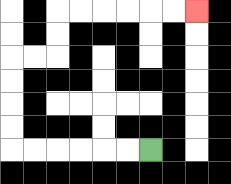{'start': '[6, 6]', 'end': '[8, 0]', 'path_directions': 'L,L,L,L,L,L,U,U,U,U,R,R,U,U,R,R,R,R,R,R', 'path_coordinates': '[[6, 6], [5, 6], [4, 6], [3, 6], [2, 6], [1, 6], [0, 6], [0, 5], [0, 4], [0, 3], [0, 2], [1, 2], [2, 2], [2, 1], [2, 0], [3, 0], [4, 0], [5, 0], [6, 0], [7, 0], [8, 0]]'}